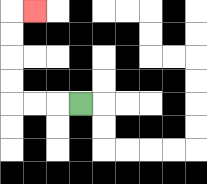{'start': '[3, 4]', 'end': '[1, 0]', 'path_directions': 'L,L,L,U,U,U,U,R', 'path_coordinates': '[[3, 4], [2, 4], [1, 4], [0, 4], [0, 3], [0, 2], [0, 1], [0, 0], [1, 0]]'}